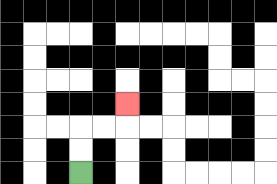{'start': '[3, 7]', 'end': '[5, 4]', 'path_directions': 'U,U,R,R,U', 'path_coordinates': '[[3, 7], [3, 6], [3, 5], [4, 5], [5, 5], [5, 4]]'}